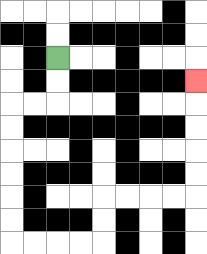{'start': '[2, 2]', 'end': '[8, 3]', 'path_directions': 'D,D,L,L,D,D,D,D,D,D,R,R,R,R,U,U,R,R,R,R,U,U,U,U,U', 'path_coordinates': '[[2, 2], [2, 3], [2, 4], [1, 4], [0, 4], [0, 5], [0, 6], [0, 7], [0, 8], [0, 9], [0, 10], [1, 10], [2, 10], [3, 10], [4, 10], [4, 9], [4, 8], [5, 8], [6, 8], [7, 8], [8, 8], [8, 7], [8, 6], [8, 5], [8, 4], [8, 3]]'}